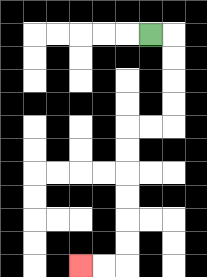{'start': '[6, 1]', 'end': '[3, 11]', 'path_directions': 'R,D,D,D,D,L,L,D,D,D,D,D,D,L,L', 'path_coordinates': '[[6, 1], [7, 1], [7, 2], [7, 3], [7, 4], [7, 5], [6, 5], [5, 5], [5, 6], [5, 7], [5, 8], [5, 9], [5, 10], [5, 11], [4, 11], [3, 11]]'}